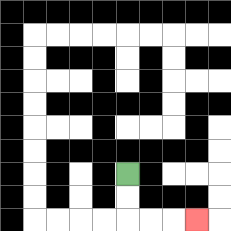{'start': '[5, 7]', 'end': '[8, 9]', 'path_directions': 'D,D,R,R,R', 'path_coordinates': '[[5, 7], [5, 8], [5, 9], [6, 9], [7, 9], [8, 9]]'}